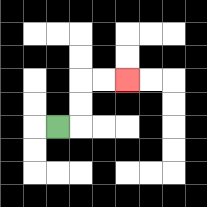{'start': '[2, 5]', 'end': '[5, 3]', 'path_directions': 'R,U,U,R,R', 'path_coordinates': '[[2, 5], [3, 5], [3, 4], [3, 3], [4, 3], [5, 3]]'}